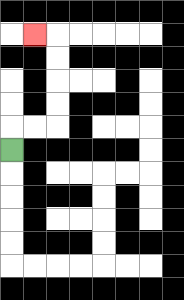{'start': '[0, 6]', 'end': '[1, 1]', 'path_directions': 'U,R,R,U,U,U,U,L', 'path_coordinates': '[[0, 6], [0, 5], [1, 5], [2, 5], [2, 4], [2, 3], [2, 2], [2, 1], [1, 1]]'}